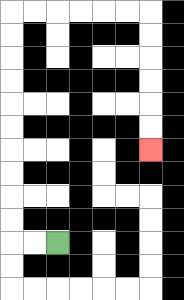{'start': '[2, 10]', 'end': '[6, 6]', 'path_directions': 'L,L,U,U,U,U,U,U,U,U,U,U,R,R,R,R,R,R,D,D,D,D,D,D', 'path_coordinates': '[[2, 10], [1, 10], [0, 10], [0, 9], [0, 8], [0, 7], [0, 6], [0, 5], [0, 4], [0, 3], [0, 2], [0, 1], [0, 0], [1, 0], [2, 0], [3, 0], [4, 0], [5, 0], [6, 0], [6, 1], [6, 2], [6, 3], [6, 4], [6, 5], [6, 6]]'}